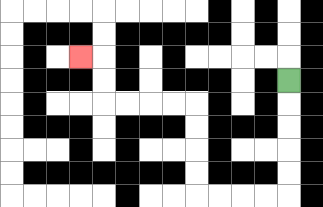{'start': '[12, 3]', 'end': '[3, 2]', 'path_directions': 'D,D,D,D,D,L,L,L,L,U,U,U,U,L,L,L,L,U,U,L', 'path_coordinates': '[[12, 3], [12, 4], [12, 5], [12, 6], [12, 7], [12, 8], [11, 8], [10, 8], [9, 8], [8, 8], [8, 7], [8, 6], [8, 5], [8, 4], [7, 4], [6, 4], [5, 4], [4, 4], [4, 3], [4, 2], [3, 2]]'}